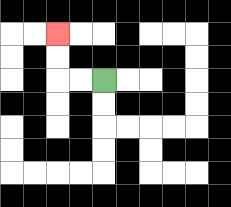{'start': '[4, 3]', 'end': '[2, 1]', 'path_directions': 'L,L,U,U', 'path_coordinates': '[[4, 3], [3, 3], [2, 3], [2, 2], [2, 1]]'}